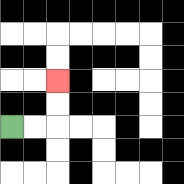{'start': '[0, 5]', 'end': '[2, 3]', 'path_directions': 'R,R,U,U', 'path_coordinates': '[[0, 5], [1, 5], [2, 5], [2, 4], [2, 3]]'}